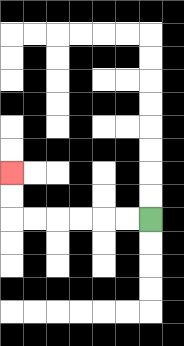{'start': '[6, 9]', 'end': '[0, 7]', 'path_directions': 'L,L,L,L,L,L,U,U', 'path_coordinates': '[[6, 9], [5, 9], [4, 9], [3, 9], [2, 9], [1, 9], [0, 9], [0, 8], [0, 7]]'}